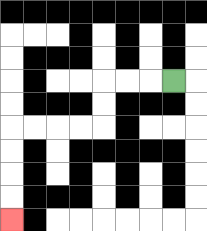{'start': '[7, 3]', 'end': '[0, 9]', 'path_directions': 'L,L,L,D,D,L,L,L,L,D,D,D,D', 'path_coordinates': '[[7, 3], [6, 3], [5, 3], [4, 3], [4, 4], [4, 5], [3, 5], [2, 5], [1, 5], [0, 5], [0, 6], [0, 7], [0, 8], [0, 9]]'}